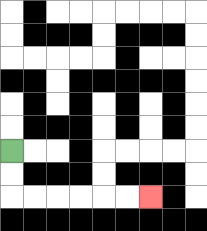{'start': '[0, 6]', 'end': '[6, 8]', 'path_directions': 'D,D,R,R,R,R,R,R', 'path_coordinates': '[[0, 6], [0, 7], [0, 8], [1, 8], [2, 8], [3, 8], [4, 8], [5, 8], [6, 8]]'}